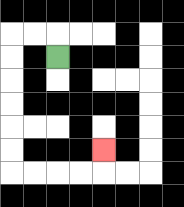{'start': '[2, 2]', 'end': '[4, 6]', 'path_directions': 'U,L,L,D,D,D,D,D,D,R,R,R,R,U', 'path_coordinates': '[[2, 2], [2, 1], [1, 1], [0, 1], [0, 2], [0, 3], [0, 4], [0, 5], [0, 6], [0, 7], [1, 7], [2, 7], [3, 7], [4, 7], [4, 6]]'}